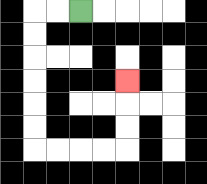{'start': '[3, 0]', 'end': '[5, 3]', 'path_directions': 'L,L,D,D,D,D,D,D,R,R,R,R,U,U,U', 'path_coordinates': '[[3, 0], [2, 0], [1, 0], [1, 1], [1, 2], [1, 3], [1, 4], [1, 5], [1, 6], [2, 6], [3, 6], [4, 6], [5, 6], [5, 5], [5, 4], [5, 3]]'}